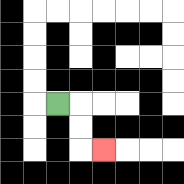{'start': '[2, 4]', 'end': '[4, 6]', 'path_directions': 'R,D,D,R', 'path_coordinates': '[[2, 4], [3, 4], [3, 5], [3, 6], [4, 6]]'}